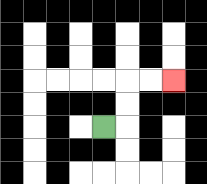{'start': '[4, 5]', 'end': '[7, 3]', 'path_directions': 'R,U,U,R,R', 'path_coordinates': '[[4, 5], [5, 5], [5, 4], [5, 3], [6, 3], [7, 3]]'}